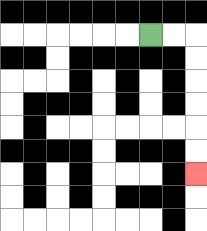{'start': '[6, 1]', 'end': '[8, 7]', 'path_directions': 'R,R,D,D,D,D,D,D', 'path_coordinates': '[[6, 1], [7, 1], [8, 1], [8, 2], [8, 3], [8, 4], [8, 5], [8, 6], [8, 7]]'}